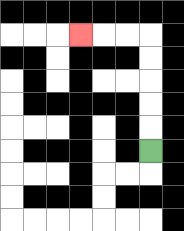{'start': '[6, 6]', 'end': '[3, 1]', 'path_directions': 'U,U,U,U,U,L,L,L', 'path_coordinates': '[[6, 6], [6, 5], [6, 4], [6, 3], [6, 2], [6, 1], [5, 1], [4, 1], [3, 1]]'}